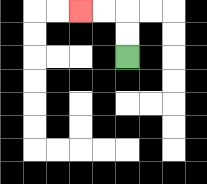{'start': '[5, 2]', 'end': '[3, 0]', 'path_directions': 'U,U,L,L', 'path_coordinates': '[[5, 2], [5, 1], [5, 0], [4, 0], [3, 0]]'}